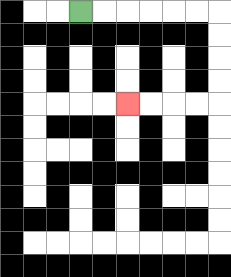{'start': '[3, 0]', 'end': '[5, 4]', 'path_directions': 'R,R,R,R,R,R,D,D,D,D,L,L,L,L', 'path_coordinates': '[[3, 0], [4, 0], [5, 0], [6, 0], [7, 0], [8, 0], [9, 0], [9, 1], [9, 2], [9, 3], [9, 4], [8, 4], [7, 4], [6, 4], [5, 4]]'}